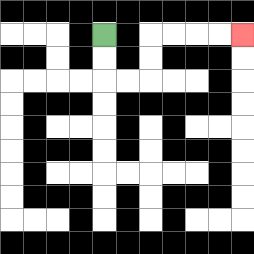{'start': '[4, 1]', 'end': '[10, 1]', 'path_directions': 'D,D,R,R,U,U,R,R,R,R', 'path_coordinates': '[[4, 1], [4, 2], [4, 3], [5, 3], [6, 3], [6, 2], [6, 1], [7, 1], [8, 1], [9, 1], [10, 1]]'}